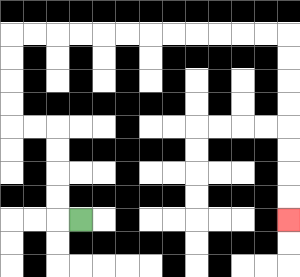{'start': '[3, 9]', 'end': '[12, 9]', 'path_directions': 'L,U,U,U,U,L,L,U,U,U,U,R,R,R,R,R,R,R,R,R,R,R,R,D,D,D,D,D,D,D,D', 'path_coordinates': '[[3, 9], [2, 9], [2, 8], [2, 7], [2, 6], [2, 5], [1, 5], [0, 5], [0, 4], [0, 3], [0, 2], [0, 1], [1, 1], [2, 1], [3, 1], [4, 1], [5, 1], [6, 1], [7, 1], [8, 1], [9, 1], [10, 1], [11, 1], [12, 1], [12, 2], [12, 3], [12, 4], [12, 5], [12, 6], [12, 7], [12, 8], [12, 9]]'}